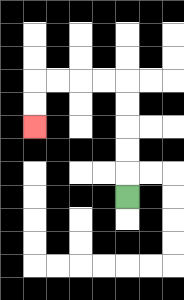{'start': '[5, 8]', 'end': '[1, 5]', 'path_directions': 'U,U,U,U,U,L,L,L,L,D,D', 'path_coordinates': '[[5, 8], [5, 7], [5, 6], [5, 5], [5, 4], [5, 3], [4, 3], [3, 3], [2, 3], [1, 3], [1, 4], [1, 5]]'}